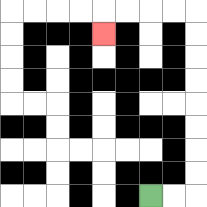{'start': '[6, 8]', 'end': '[4, 1]', 'path_directions': 'R,R,U,U,U,U,U,U,U,U,L,L,L,L,D', 'path_coordinates': '[[6, 8], [7, 8], [8, 8], [8, 7], [8, 6], [8, 5], [8, 4], [8, 3], [8, 2], [8, 1], [8, 0], [7, 0], [6, 0], [5, 0], [4, 0], [4, 1]]'}